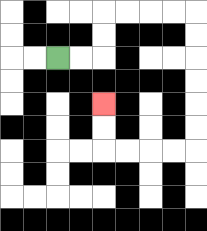{'start': '[2, 2]', 'end': '[4, 4]', 'path_directions': 'R,R,U,U,R,R,R,R,D,D,D,D,D,D,L,L,L,L,U,U', 'path_coordinates': '[[2, 2], [3, 2], [4, 2], [4, 1], [4, 0], [5, 0], [6, 0], [7, 0], [8, 0], [8, 1], [8, 2], [8, 3], [8, 4], [8, 5], [8, 6], [7, 6], [6, 6], [5, 6], [4, 6], [4, 5], [4, 4]]'}